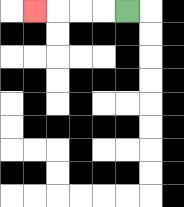{'start': '[5, 0]', 'end': '[1, 0]', 'path_directions': 'L,L,L,L', 'path_coordinates': '[[5, 0], [4, 0], [3, 0], [2, 0], [1, 0]]'}